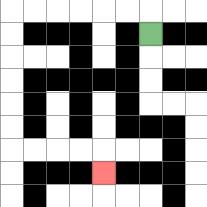{'start': '[6, 1]', 'end': '[4, 7]', 'path_directions': 'U,L,L,L,L,L,L,D,D,D,D,D,D,R,R,R,R,D', 'path_coordinates': '[[6, 1], [6, 0], [5, 0], [4, 0], [3, 0], [2, 0], [1, 0], [0, 0], [0, 1], [0, 2], [0, 3], [0, 4], [0, 5], [0, 6], [1, 6], [2, 6], [3, 6], [4, 6], [4, 7]]'}